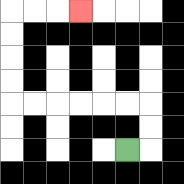{'start': '[5, 6]', 'end': '[3, 0]', 'path_directions': 'R,U,U,L,L,L,L,L,L,U,U,U,U,R,R,R', 'path_coordinates': '[[5, 6], [6, 6], [6, 5], [6, 4], [5, 4], [4, 4], [3, 4], [2, 4], [1, 4], [0, 4], [0, 3], [0, 2], [0, 1], [0, 0], [1, 0], [2, 0], [3, 0]]'}